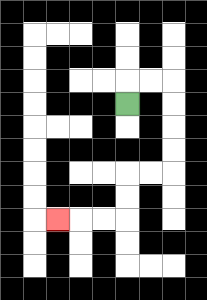{'start': '[5, 4]', 'end': '[2, 9]', 'path_directions': 'U,R,R,D,D,D,D,L,L,D,D,L,L,L', 'path_coordinates': '[[5, 4], [5, 3], [6, 3], [7, 3], [7, 4], [7, 5], [7, 6], [7, 7], [6, 7], [5, 7], [5, 8], [5, 9], [4, 9], [3, 9], [2, 9]]'}